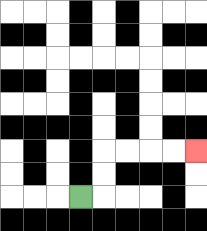{'start': '[3, 8]', 'end': '[8, 6]', 'path_directions': 'R,U,U,R,R,R,R', 'path_coordinates': '[[3, 8], [4, 8], [4, 7], [4, 6], [5, 6], [6, 6], [7, 6], [8, 6]]'}